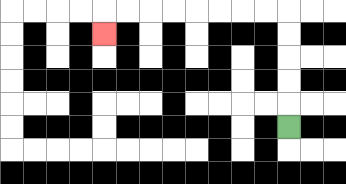{'start': '[12, 5]', 'end': '[4, 1]', 'path_directions': 'U,U,U,U,U,L,L,L,L,L,L,L,L,D', 'path_coordinates': '[[12, 5], [12, 4], [12, 3], [12, 2], [12, 1], [12, 0], [11, 0], [10, 0], [9, 0], [8, 0], [7, 0], [6, 0], [5, 0], [4, 0], [4, 1]]'}